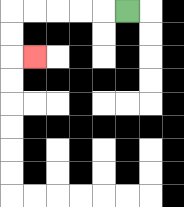{'start': '[5, 0]', 'end': '[1, 2]', 'path_directions': 'L,L,L,L,L,D,D,R', 'path_coordinates': '[[5, 0], [4, 0], [3, 0], [2, 0], [1, 0], [0, 0], [0, 1], [0, 2], [1, 2]]'}